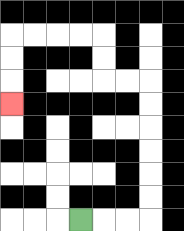{'start': '[3, 9]', 'end': '[0, 4]', 'path_directions': 'R,R,R,U,U,U,U,U,U,L,L,U,U,L,L,L,L,D,D,D', 'path_coordinates': '[[3, 9], [4, 9], [5, 9], [6, 9], [6, 8], [6, 7], [6, 6], [6, 5], [6, 4], [6, 3], [5, 3], [4, 3], [4, 2], [4, 1], [3, 1], [2, 1], [1, 1], [0, 1], [0, 2], [0, 3], [0, 4]]'}